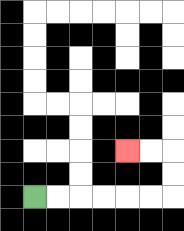{'start': '[1, 8]', 'end': '[5, 6]', 'path_directions': 'R,R,R,R,R,R,U,U,L,L', 'path_coordinates': '[[1, 8], [2, 8], [3, 8], [4, 8], [5, 8], [6, 8], [7, 8], [7, 7], [7, 6], [6, 6], [5, 6]]'}